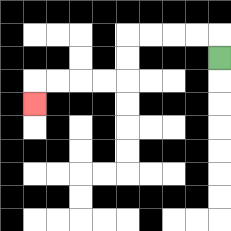{'start': '[9, 2]', 'end': '[1, 4]', 'path_directions': 'U,L,L,L,L,D,D,L,L,L,L,D', 'path_coordinates': '[[9, 2], [9, 1], [8, 1], [7, 1], [6, 1], [5, 1], [5, 2], [5, 3], [4, 3], [3, 3], [2, 3], [1, 3], [1, 4]]'}